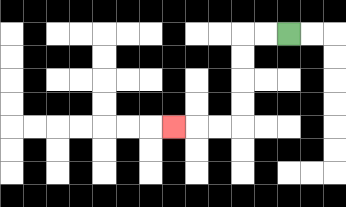{'start': '[12, 1]', 'end': '[7, 5]', 'path_directions': 'L,L,D,D,D,D,L,L,L', 'path_coordinates': '[[12, 1], [11, 1], [10, 1], [10, 2], [10, 3], [10, 4], [10, 5], [9, 5], [8, 5], [7, 5]]'}